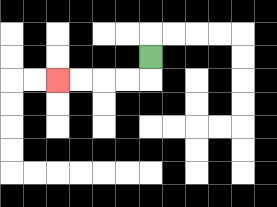{'start': '[6, 2]', 'end': '[2, 3]', 'path_directions': 'D,L,L,L,L', 'path_coordinates': '[[6, 2], [6, 3], [5, 3], [4, 3], [3, 3], [2, 3]]'}